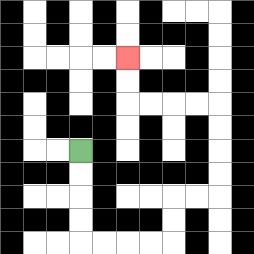{'start': '[3, 6]', 'end': '[5, 2]', 'path_directions': 'D,D,D,D,R,R,R,R,U,U,R,R,U,U,U,U,L,L,L,L,U,U', 'path_coordinates': '[[3, 6], [3, 7], [3, 8], [3, 9], [3, 10], [4, 10], [5, 10], [6, 10], [7, 10], [7, 9], [7, 8], [8, 8], [9, 8], [9, 7], [9, 6], [9, 5], [9, 4], [8, 4], [7, 4], [6, 4], [5, 4], [5, 3], [5, 2]]'}